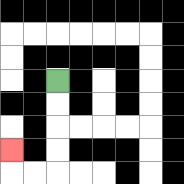{'start': '[2, 3]', 'end': '[0, 6]', 'path_directions': 'D,D,D,D,L,L,U', 'path_coordinates': '[[2, 3], [2, 4], [2, 5], [2, 6], [2, 7], [1, 7], [0, 7], [0, 6]]'}